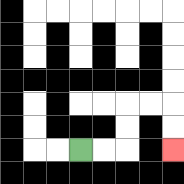{'start': '[3, 6]', 'end': '[7, 6]', 'path_directions': 'R,R,U,U,R,R,D,D', 'path_coordinates': '[[3, 6], [4, 6], [5, 6], [5, 5], [5, 4], [6, 4], [7, 4], [7, 5], [7, 6]]'}